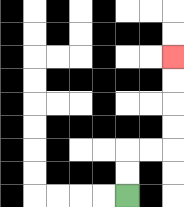{'start': '[5, 8]', 'end': '[7, 2]', 'path_directions': 'U,U,R,R,U,U,U,U', 'path_coordinates': '[[5, 8], [5, 7], [5, 6], [6, 6], [7, 6], [7, 5], [7, 4], [7, 3], [7, 2]]'}